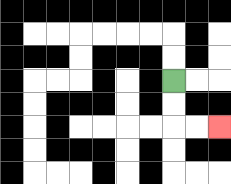{'start': '[7, 3]', 'end': '[9, 5]', 'path_directions': 'D,D,R,R', 'path_coordinates': '[[7, 3], [7, 4], [7, 5], [8, 5], [9, 5]]'}